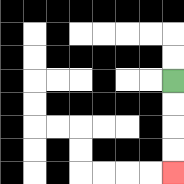{'start': '[7, 3]', 'end': '[7, 7]', 'path_directions': 'D,D,D,D', 'path_coordinates': '[[7, 3], [7, 4], [7, 5], [7, 6], [7, 7]]'}